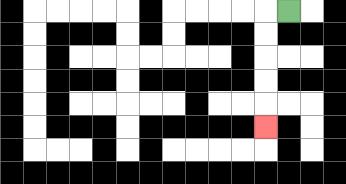{'start': '[12, 0]', 'end': '[11, 5]', 'path_directions': 'L,D,D,D,D,D', 'path_coordinates': '[[12, 0], [11, 0], [11, 1], [11, 2], [11, 3], [11, 4], [11, 5]]'}